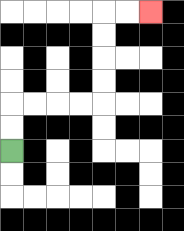{'start': '[0, 6]', 'end': '[6, 0]', 'path_directions': 'U,U,R,R,R,R,U,U,U,U,R,R', 'path_coordinates': '[[0, 6], [0, 5], [0, 4], [1, 4], [2, 4], [3, 4], [4, 4], [4, 3], [4, 2], [4, 1], [4, 0], [5, 0], [6, 0]]'}